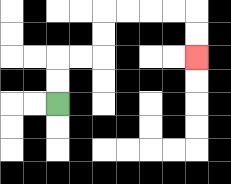{'start': '[2, 4]', 'end': '[8, 2]', 'path_directions': 'U,U,R,R,U,U,R,R,R,R,D,D', 'path_coordinates': '[[2, 4], [2, 3], [2, 2], [3, 2], [4, 2], [4, 1], [4, 0], [5, 0], [6, 0], [7, 0], [8, 0], [8, 1], [8, 2]]'}